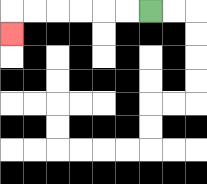{'start': '[6, 0]', 'end': '[0, 1]', 'path_directions': 'L,L,L,L,L,L,D', 'path_coordinates': '[[6, 0], [5, 0], [4, 0], [3, 0], [2, 0], [1, 0], [0, 0], [0, 1]]'}